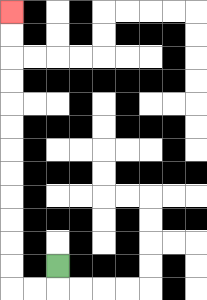{'start': '[2, 11]', 'end': '[0, 0]', 'path_directions': 'D,L,L,U,U,U,U,U,U,U,U,U,U,U,U', 'path_coordinates': '[[2, 11], [2, 12], [1, 12], [0, 12], [0, 11], [0, 10], [0, 9], [0, 8], [0, 7], [0, 6], [0, 5], [0, 4], [0, 3], [0, 2], [0, 1], [0, 0]]'}